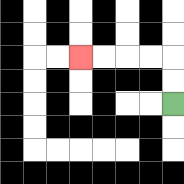{'start': '[7, 4]', 'end': '[3, 2]', 'path_directions': 'U,U,L,L,L,L', 'path_coordinates': '[[7, 4], [7, 3], [7, 2], [6, 2], [5, 2], [4, 2], [3, 2]]'}